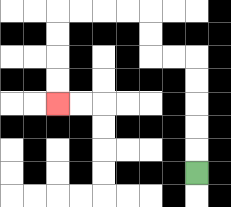{'start': '[8, 7]', 'end': '[2, 4]', 'path_directions': 'U,U,U,U,U,L,L,U,U,L,L,L,L,D,D,D,D', 'path_coordinates': '[[8, 7], [8, 6], [8, 5], [8, 4], [8, 3], [8, 2], [7, 2], [6, 2], [6, 1], [6, 0], [5, 0], [4, 0], [3, 0], [2, 0], [2, 1], [2, 2], [2, 3], [2, 4]]'}